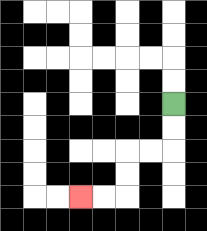{'start': '[7, 4]', 'end': '[3, 8]', 'path_directions': 'D,D,L,L,D,D,L,L', 'path_coordinates': '[[7, 4], [7, 5], [7, 6], [6, 6], [5, 6], [5, 7], [5, 8], [4, 8], [3, 8]]'}